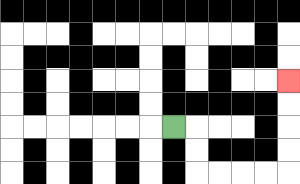{'start': '[7, 5]', 'end': '[12, 3]', 'path_directions': 'R,D,D,R,R,R,R,U,U,U,U', 'path_coordinates': '[[7, 5], [8, 5], [8, 6], [8, 7], [9, 7], [10, 7], [11, 7], [12, 7], [12, 6], [12, 5], [12, 4], [12, 3]]'}